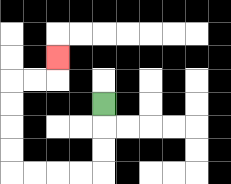{'start': '[4, 4]', 'end': '[2, 2]', 'path_directions': 'D,D,D,L,L,L,L,U,U,U,U,R,R,U', 'path_coordinates': '[[4, 4], [4, 5], [4, 6], [4, 7], [3, 7], [2, 7], [1, 7], [0, 7], [0, 6], [0, 5], [0, 4], [0, 3], [1, 3], [2, 3], [2, 2]]'}